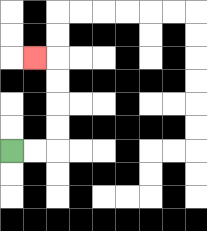{'start': '[0, 6]', 'end': '[1, 2]', 'path_directions': 'R,R,U,U,U,U,L', 'path_coordinates': '[[0, 6], [1, 6], [2, 6], [2, 5], [2, 4], [2, 3], [2, 2], [1, 2]]'}